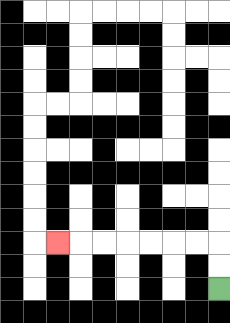{'start': '[9, 12]', 'end': '[2, 10]', 'path_directions': 'U,U,L,L,L,L,L,L,L', 'path_coordinates': '[[9, 12], [9, 11], [9, 10], [8, 10], [7, 10], [6, 10], [5, 10], [4, 10], [3, 10], [2, 10]]'}